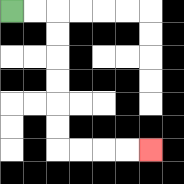{'start': '[0, 0]', 'end': '[6, 6]', 'path_directions': 'R,R,D,D,D,D,D,D,R,R,R,R', 'path_coordinates': '[[0, 0], [1, 0], [2, 0], [2, 1], [2, 2], [2, 3], [2, 4], [2, 5], [2, 6], [3, 6], [4, 6], [5, 6], [6, 6]]'}